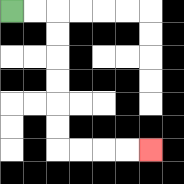{'start': '[0, 0]', 'end': '[6, 6]', 'path_directions': 'R,R,D,D,D,D,D,D,R,R,R,R', 'path_coordinates': '[[0, 0], [1, 0], [2, 0], [2, 1], [2, 2], [2, 3], [2, 4], [2, 5], [2, 6], [3, 6], [4, 6], [5, 6], [6, 6]]'}